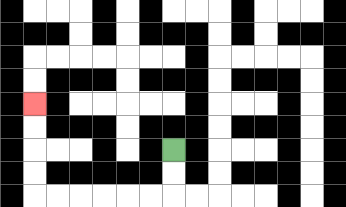{'start': '[7, 6]', 'end': '[1, 4]', 'path_directions': 'D,D,L,L,L,L,L,L,U,U,U,U', 'path_coordinates': '[[7, 6], [7, 7], [7, 8], [6, 8], [5, 8], [4, 8], [3, 8], [2, 8], [1, 8], [1, 7], [1, 6], [1, 5], [1, 4]]'}